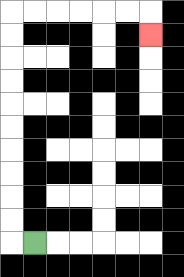{'start': '[1, 10]', 'end': '[6, 1]', 'path_directions': 'L,U,U,U,U,U,U,U,U,U,U,R,R,R,R,R,R,D', 'path_coordinates': '[[1, 10], [0, 10], [0, 9], [0, 8], [0, 7], [0, 6], [0, 5], [0, 4], [0, 3], [0, 2], [0, 1], [0, 0], [1, 0], [2, 0], [3, 0], [4, 0], [5, 0], [6, 0], [6, 1]]'}